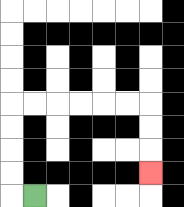{'start': '[1, 8]', 'end': '[6, 7]', 'path_directions': 'L,U,U,U,U,R,R,R,R,R,R,D,D,D', 'path_coordinates': '[[1, 8], [0, 8], [0, 7], [0, 6], [0, 5], [0, 4], [1, 4], [2, 4], [3, 4], [4, 4], [5, 4], [6, 4], [6, 5], [6, 6], [6, 7]]'}